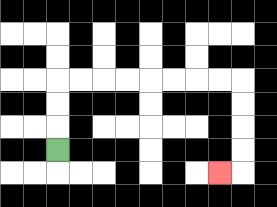{'start': '[2, 6]', 'end': '[9, 7]', 'path_directions': 'U,U,U,R,R,R,R,R,R,R,R,D,D,D,D,L', 'path_coordinates': '[[2, 6], [2, 5], [2, 4], [2, 3], [3, 3], [4, 3], [5, 3], [6, 3], [7, 3], [8, 3], [9, 3], [10, 3], [10, 4], [10, 5], [10, 6], [10, 7], [9, 7]]'}